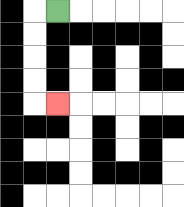{'start': '[2, 0]', 'end': '[2, 4]', 'path_directions': 'L,D,D,D,D,R', 'path_coordinates': '[[2, 0], [1, 0], [1, 1], [1, 2], [1, 3], [1, 4], [2, 4]]'}